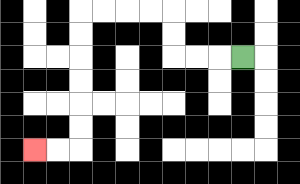{'start': '[10, 2]', 'end': '[1, 6]', 'path_directions': 'L,L,L,U,U,L,L,L,L,D,D,D,D,D,D,L,L', 'path_coordinates': '[[10, 2], [9, 2], [8, 2], [7, 2], [7, 1], [7, 0], [6, 0], [5, 0], [4, 0], [3, 0], [3, 1], [3, 2], [3, 3], [3, 4], [3, 5], [3, 6], [2, 6], [1, 6]]'}